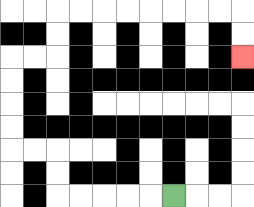{'start': '[7, 8]', 'end': '[10, 2]', 'path_directions': 'L,L,L,L,L,U,U,L,L,U,U,U,U,R,R,U,U,R,R,R,R,R,R,R,R,D,D', 'path_coordinates': '[[7, 8], [6, 8], [5, 8], [4, 8], [3, 8], [2, 8], [2, 7], [2, 6], [1, 6], [0, 6], [0, 5], [0, 4], [0, 3], [0, 2], [1, 2], [2, 2], [2, 1], [2, 0], [3, 0], [4, 0], [5, 0], [6, 0], [7, 0], [8, 0], [9, 0], [10, 0], [10, 1], [10, 2]]'}